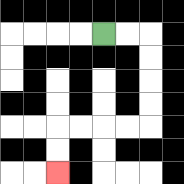{'start': '[4, 1]', 'end': '[2, 7]', 'path_directions': 'R,R,D,D,D,D,L,L,L,L,D,D', 'path_coordinates': '[[4, 1], [5, 1], [6, 1], [6, 2], [6, 3], [6, 4], [6, 5], [5, 5], [4, 5], [3, 5], [2, 5], [2, 6], [2, 7]]'}